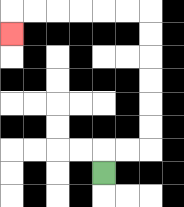{'start': '[4, 7]', 'end': '[0, 1]', 'path_directions': 'U,R,R,U,U,U,U,U,U,L,L,L,L,L,L,D', 'path_coordinates': '[[4, 7], [4, 6], [5, 6], [6, 6], [6, 5], [6, 4], [6, 3], [6, 2], [6, 1], [6, 0], [5, 0], [4, 0], [3, 0], [2, 0], [1, 0], [0, 0], [0, 1]]'}